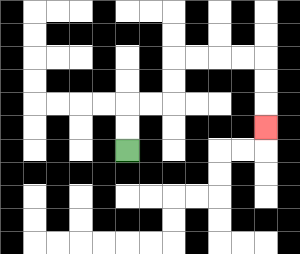{'start': '[5, 6]', 'end': '[11, 5]', 'path_directions': 'U,U,R,R,U,U,R,R,R,R,D,D,D', 'path_coordinates': '[[5, 6], [5, 5], [5, 4], [6, 4], [7, 4], [7, 3], [7, 2], [8, 2], [9, 2], [10, 2], [11, 2], [11, 3], [11, 4], [11, 5]]'}